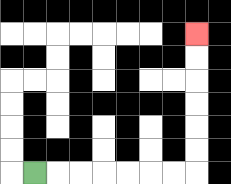{'start': '[1, 7]', 'end': '[8, 1]', 'path_directions': 'R,R,R,R,R,R,R,U,U,U,U,U,U', 'path_coordinates': '[[1, 7], [2, 7], [3, 7], [4, 7], [5, 7], [6, 7], [7, 7], [8, 7], [8, 6], [8, 5], [8, 4], [8, 3], [8, 2], [8, 1]]'}